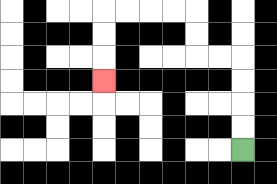{'start': '[10, 6]', 'end': '[4, 3]', 'path_directions': 'U,U,U,U,L,L,U,U,L,L,L,L,D,D,D', 'path_coordinates': '[[10, 6], [10, 5], [10, 4], [10, 3], [10, 2], [9, 2], [8, 2], [8, 1], [8, 0], [7, 0], [6, 0], [5, 0], [4, 0], [4, 1], [4, 2], [4, 3]]'}